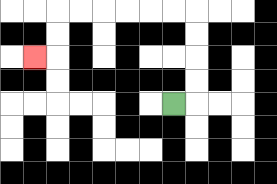{'start': '[7, 4]', 'end': '[1, 2]', 'path_directions': 'R,U,U,U,U,L,L,L,L,L,L,D,D,L', 'path_coordinates': '[[7, 4], [8, 4], [8, 3], [8, 2], [8, 1], [8, 0], [7, 0], [6, 0], [5, 0], [4, 0], [3, 0], [2, 0], [2, 1], [2, 2], [1, 2]]'}